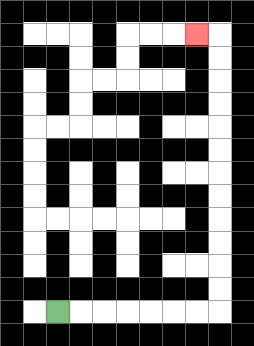{'start': '[2, 13]', 'end': '[8, 1]', 'path_directions': 'R,R,R,R,R,R,R,U,U,U,U,U,U,U,U,U,U,U,U,L', 'path_coordinates': '[[2, 13], [3, 13], [4, 13], [5, 13], [6, 13], [7, 13], [8, 13], [9, 13], [9, 12], [9, 11], [9, 10], [9, 9], [9, 8], [9, 7], [9, 6], [9, 5], [9, 4], [9, 3], [9, 2], [9, 1], [8, 1]]'}